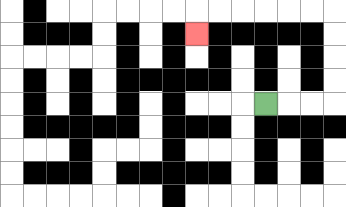{'start': '[11, 4]', 'end': '[8, 1]', 'path_directions': 'R,R,R,U,U,U,U,L,L,L,L,L,L,D', 'path_coordinates': '[[11, 4], [12, 4], [13, 4], [14, 4], [14, 3], [14, 2], [14, 1], [14, 0], [13, 0], [12, 0], [11, 0], [10, 0], [9, 0], [8, 0], [8, 1]]'}